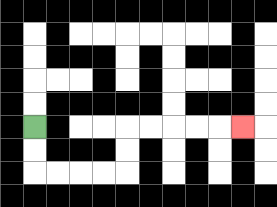{'start': '[1, 5]', 'end': '[10, 5]', 'path_directions': 'D,D,R,R,R,R,U,U,R,R,R,R,R', 'path_coordinates': '[[1, 5], [1, 6], [1, 7], [2, 7], [3, 7], [4, 7], [5, 7], [5, 6], [5, 5], [6, 5], [7, 5], [8, 5], [9, 5], [10, 5]]'}